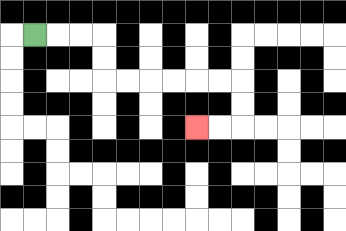{'start': '[1, 1]', 'end': '[8, 5]', 'path_directions': 'R,R,R,D,D,R,R,R,R,R,R,D,D,L,L', 'path_coordinates': '[[1, 1], [2, 1], [3, 1], [4, 1], [4, 2], [4, 3], [5, 3], [6, 3], [7, 3], [8, 3], [9, 3], [10, 3], [10, 4], [10, 5], [9, 5], [8, 5]]'}